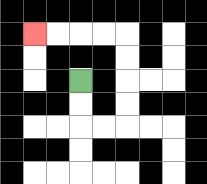{'start': '[3, 3]', 'end': '[1, 1]', 'path_directions': 'D,D,R,R,U,U,U,U,L,L,L,L', 'path_coordinates': '[[3, 3], [3, 4], [3, 5], [4, 5], [5, 5], [5, 4], [5, 3], [5, 2], [5, 1], [4, 1], [3, 1], [2, 1], [1, 1]]'}